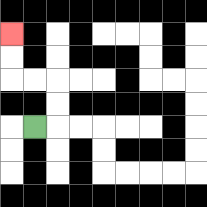{'start': '[1, 5]', 'end': '[0, 1]', 'path_directions': 'R,U,U,L,L,U,U', 'path_coordinates': '[[1, 5], [2, 5], [2, 4], [2, 3], [1, 3], [0, 3], [0, 2], [0, 1]]'}